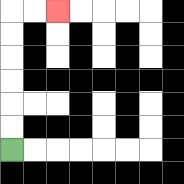{'start': '[0, 6]', 'end': '[2, 0]', 'path_directions': 'U,U,U,U,U,U,R,R', 'path_coordinates': '[[0, 6], [0, 5], [0, 4], [0, 3], [0, 2], [0, 1], [0, 0], [1, 0], [2, 0]]'}